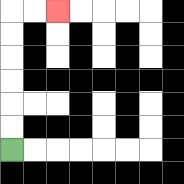{'start': '[0, 6]', 'end': '[2, 0]', 'path_directions': 'U,U,U,U,U,U,R,R', 'path_coordinates': '[[0, 6], [0, 5], [0, 4], [0, 3], [0, 2], [0, 1], [0, 0], [1, 0], [2, 0]]'}